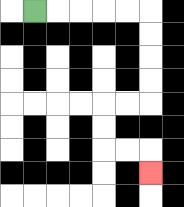{'start': '[1, 0]', 'end': '[6, 7]', 'path_directions': 'R,R,R,R,R,D,D,D,D,L,L,D,D,R,R,D', 'path_coordinates': '[[1, 0], [2, 0], [3, 0], [4, 0], [5, 0], [6, 0], [6, 1], [6, 2], [6, 3], [6, 4], [5, 4], [4, 4], [4, 5], [4, 6], [5, 6], [6, 6], [6, 7]]'}